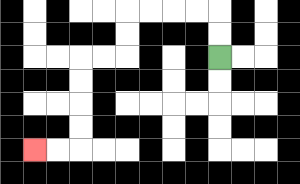{'start': '[9, 2]', 'end': '[1, 6]', 'path_directions': 'U,U,L,L,L,L,D,D,L,L,D,D,D,D,L,L', 'path_coordinates': '[[9, 2], [9, 1], [9, 0], [8, 0], [7, 0], [6, 0], [5, 0], [5, 1], [5, 2], [4, 2], [3, 2], [3, 3], [3, 4], [3, 5], [3, 6], [2, 6], [1, 6]]'}